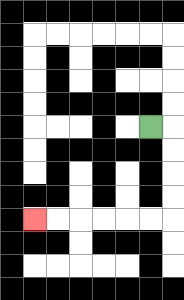{'start': '[6, 5]', 'end': '[1, 9]', 'path_directions': 'R,D,D,D,D,L,L,L,L,L,L', 'path_coordinates': '[[6, 5], [7, 5], [7, 6], [7, 7], [7, 8], [7, 9], [6, 9], [5, 9], [4, 9], [3, 9], [2, 9], [1, 9]]'}